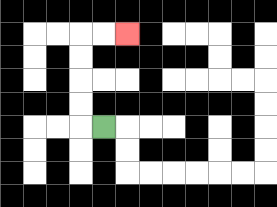{'start': '[4, 5]', 'end': '[5, 1]', 'path_directions': 'L,U,U,U,U,R,R', 'path_coordinates': '[[4, 5], [3, 5], [3, 4], [3, 3], [3, 2], [3, 1], [4, 1], [5, 1]]'}